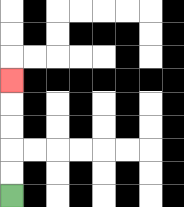{'start': '[0, 8]', 'end': '[0, 3]', 'path_directions': 'U,U,U,U,U', 'path_coordinates': '[[0, 8], [0, 7], [0, 6], [0, 5], [0, 4], [0, 3]]'}